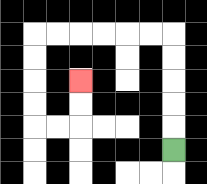{'start': '[7, 6]', 'end': '[3, 3]', 'path_directions': 'U,U,U,U,U,L,L,L,L,L,L,D,D,D,D,R,R,U,U', 'path_coordinates': '[[7, 6], [7, 5], [7, 4], [7, 3], [7, 2], [7, 1], [6, 1], [5, 1], [4, 1], [3, 1], [2, 1], [1, 1], [1, 2], [1, 3], [1, 4], [1, 5], [2, 5], [3, 5], [3, 4], [3, 3]]'}